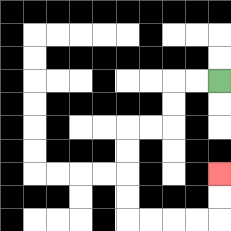{'start': '[9, 3]', 'end': '[9, 7]', 'path_directions': 'L,L,D,D,L,L,D,D,D,D,R,R,R,R,U,U', 'path_coordinates': '[[9, 3], [8, 3], [7, 3], [7, 4], [7, 5], [6, 5], [5, 5], [5, 6], [5, 7], [5, 8], [5, 9], [6, 9], [7, 9], [8, 9], [9, 9], [9, 8], [9, 7]]'}